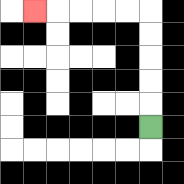{'start': '[6, 5]', 'end': '[1, 0]', 'path_directions': 'U,U,U,U,U,L,L,L,L,L', 'path_coordinates': '[[6, 5], [6, 4], [6, 3], [6, 2], [6, 1], [6, 0], [5, 0], [4, 0], [3, 0], [2, 0], [1, 0]]'}